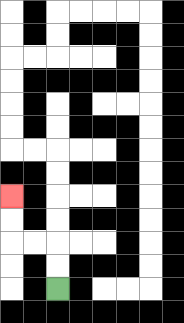{'start': '[2, 12]', 'end': '[0, 8]', 'path_directions': 'U,U,L,L,U,U', 'path_coordinates': '[[2, 12], [2, 11], [2, 10], [1, 10], [0, 10], [0, 9], [0, 8]]'}